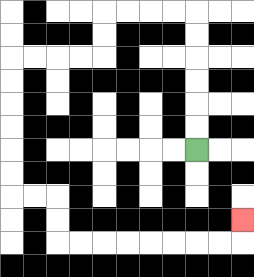{'start': '[8, 6]', 'end': '[10, 9]', 'path_directions': 'U,U,U,U,U,U,L,L,L,L,D,D,L,L,L,L,D,D,D,D,D,D,R,R,D,D,R,R,R,R,R,R,R,R,U', 'path_coordinates': '[[8, 6], [8, 5], [8, 4], [8, 3], [8, 2], [8, 1], [8, 0], [7, 0], [6, 0], [5, 0], [4, 0], [4, 1], [4, 2], [3, 2], [2, 2], [1, 2], [0, 2], [0, 3], [0, 4], [0, 5], [0, 6], [0, 7], [0, 8], [1, 8], [2, 8], [2, 9], [2, 10], [3, 10], [4, 10], [5, 10], [6, 10], [7, 10], [8, 10], [9, 10], [10, 10], [10, 9]]'}